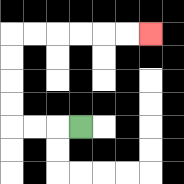{'start': '[3, 5]', 'end': '[6, 1]', 'path_directions': 'L,L,L,U,U,U,U,R,R,R,R,R,R', 'path_coordinates': '[[3, 5], [2, 5], [1, 5], [0, 5], [0, 4], [0, 3], [0, 2], [0, 1], [1, 1], [2, 1], [3, 1], [4, 1], [5, 1], [6, 1]]'}